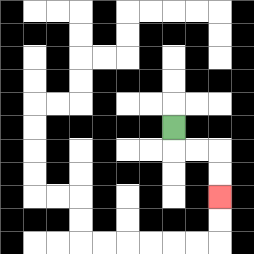{'start': '[7, 5]', 'end': '[9, 8]', 'path_directions': 'D,R,R,D,D', 'path_coordinates': '[[7, 5], [7, 6], [8, 6], [9, 6], [9, 7], [9, 8]]'}